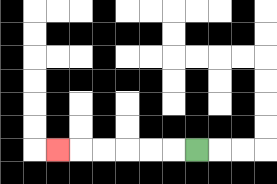{'start': '[8, 6]', 'end': '[2, 6]', 'path_directions': 'L,L,L,L,L,L', 'path_coordinates': '[[8, 6], [7, 6], [6, 6], [5, 6], [4, 6], [3, 6], [2, 6]]'}